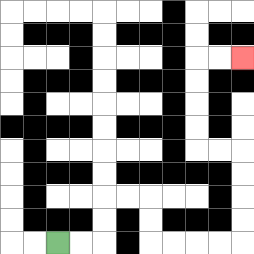{'start': '[2, 10]', 'end': '[10, 2]', 'path_directions': 'R,R,U,U,R,R,D,D,R,R,R,R,U,U,U,U,L,L,U,U,U,U,R,R', 'path_coordinates': '[[2, 10], [3, 10], [4, 10], [4, 9], [4, 8], [5, 8], [6, 8], [6, 9], [6, 10], [7, 10], [8, 10], [9, 10], [10, 10], [10, 9], [10, 8], [10, 7], [10, 6], [9, 6], [8, 6], [8, 5], [8, 4], [8, 3], [8, 2], [9, 2], [10, 2]]'}